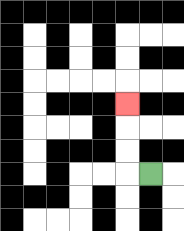{'start': '[6, 7]', 'end': '[5, 4]', 'path_directions': 'L,U,U,U', 'path_coordinates': '[[6, 7], [5, 7], [5, 6], [5, 5], [5, 4]]'}